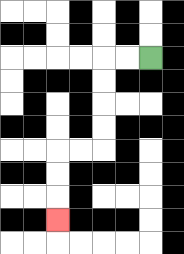{'start': '[6, 2]', 'end': '[2, 9]', 'path_directions': 'L,L,D,D,D,D,L,L,D,D,D', 'path_coordinates': '[[6, 2], [5, 2], [4, 2], [4, 3], [4, 4], [4, 5], [4, 6], [3, 6], [2, 6], [2, 7], [2, 8], [2, 9]]'}